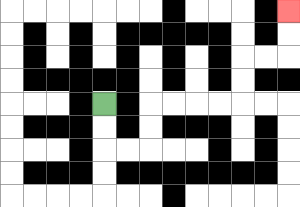{'start': '[4, 4]', 'end': '[12, 0]', 'path_directions': 'D,D,R,R,U,U,R,R,R,R,U,U,R,R,U,U', 'path_coordinates': '[[4, 4], [4, 5], [4, 6], [5, 6], [6, 6], [6, 5], [6, 4], [7, 4], [8, 4], [9, 4], [10, 4], [10, 3], [10, 2], [11, 2], [12, 2], [12, 1], [12, 0]]'}